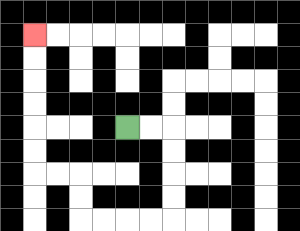{'start': '[5, 5]', 'end': '[1, 1]', 'path_directions': 'R,R,D,D,D,D,L,L,L,L,U,U,L,L,U,U,U,U,U,U', 'path_coordinates': '[[5, 5], [6, 5], [7, 5], [7, 6], [7, 7], [7, 8], [7, 9], [6, 9], [5, 9], [4, 9], [3, 9], [3, 8], [3, 7], [2, 7], [1, 7], [1, 6], [1, 5], [1, 4], [1, 3], [1, 2], [1, 1]]'}